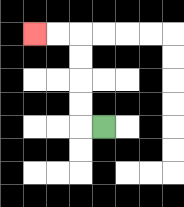{'start': '[4, 5]', 'end': '[1, 1]', 'path_directions': 'L,U,U,U,U,L,L', 'path_coordinates': '[[4, 5], [3, 5], [3, 4], [3, 3], [3, 2], [3, 1], [2, 1], [1, 1]]'}